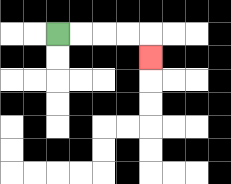{'start': '[2, 1]', 'end': '[6, 2]', 'path_directions': 'R,R,R,R,D', 'path_coordinates': '[[2, 1], [3, 1], [4, 1], [5, 1], [6, 1], [6, 2]]'}